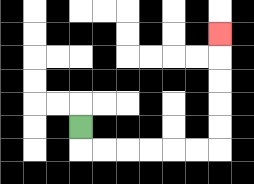{'start': '[3, 5]', 'end': '[9, 1]', 'path_directions': 'D,R,R,R,R,R,R,U,U,U,U,U', 'path_coordinates': '[[3, 5], [3, 6], [4, 6], [5, 6], [6, 6], [7, 6], [8, 6], [9, 6], [9, 5], [9, 4], [9, 3], [9, 2], [9, 1]]'}